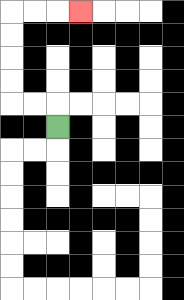{'start': '[2, 5]', 'end': '[3, 0]', 'path_directions': 'U,L,L,U,U,U,U,R,R,R', 'path_coordinates': '[[2, 5], [2, 4], [1, 4], [0, 4], [0, 3], [0, 2], [0, 1], [0, 0], [1, 0], [2, 0], [3, 0]]'}